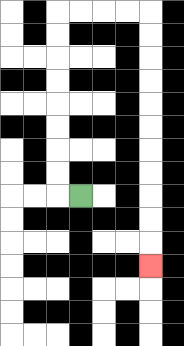{'start': '[3, 8]', 'end': '[6, 11]', 'path_directions': 'L,U,U,U,U,U,U,U,U,R,R,R,R,D,D,D,D,D,D,D,D,D,D,D', 'path_coordinates': '[[3, 8], [2, 8], [2, 7], [2, 6], [2, 5], [2, 4], [2, 3], [2, 2], [2, 1], [2, 0], [3, 0], [4, 0], [5, 0], [6, 0], [6, 1], [6, 2], [6, 3], [6, 4], [6, 5], [6, 6], [6, 7], [6, 8], [6, 9], [6, 10], [6, 11]]'}